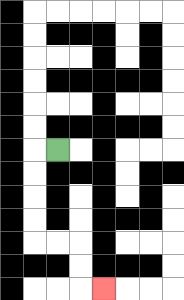{'start': '[2, 6]', 'end': '[4, 12]', 'path_directions': 'L,D,D,D,D,R,R,D,D,R', 'path_coordinates': '[[2, 6], [1, 6], [1, 7], [1, 8], [1, 9], [1, 10], [2, 10], [3, 10], [3, 11], [3, 12], [4, 12]]'}